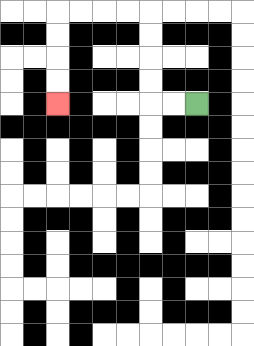{'start': '[8, 4]', 'end': '[2, 4]', 'path_directions': 'L,L,U,U,U,U,L,L,L,L,D,D,D,D', 'path_coordinates': '[[8, 4], [7, 4], [6, 4], [6, 3], [6, 2], [6, 1], [6, 0], [5, 0], [4, 0], [3, 0], [2, 0], [2, 1], [2, 2], [2, 3], [2, 4]]'}